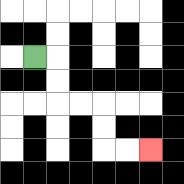{'start': '[1, 2]', 'end': '[6, 6]', 'path_directions': 'R,D,D,R,R,D,D,R,R', 'path_coordinates': '[[1, 2], [2, 2], [2, 3], [2, 4], [3, 4], [4, 4], [4, 5], [4, 6], [5, 6], [6, 6]]'}